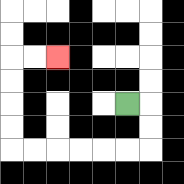{'start': '[5, 4]', 'end': '[2, 2]', 'path_directions': 'R,D,D,L,L,L,L,L,L,U,U,U,U,R,R', 'path_coordinates': '[[5, 4], [6, 4], [6, 5], [6, 6], [5, 6], [4, 6], [3, 6], [2, 6], [1, 6], [0, 6], [0, 5], [0, 4], [0, 3], [0, 2], [1, 2], [2, 2]]'}